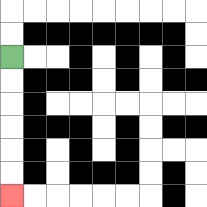{'start': '[0, 2]', 'end': '[0, 8]', 'path_directions': 'D,D,D,D,D,D', 'path_coordinates': '[[0, 2], [0, 3], [0, 4], [0, 5], [0, 6], [0, 7], [0, 8]]'}